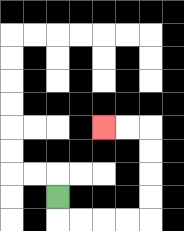{'start': '[2, 8]', 'end': '[4, 5]', 'path_directions': 'D,R,R,R,R,U,U,U,U,L,L', 'path_coordinates': '[[2, 8], [2, 9], [3, 9], [4, 9], [5, 9], [6, 9], [6, 8], [6, 7], [6, 6], [6, 5], [5, 5], [4, 5]]'}